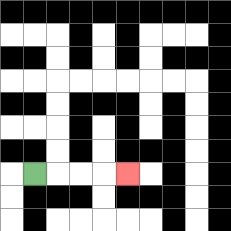{'start': '[1, 7]', 'end': '[5, 7]', 'path_directions': 'R,R,R,R', 'path_coordinates': '[[1, 7], [2, 7], [3, 7], [4, 7], [5, 7]]'}